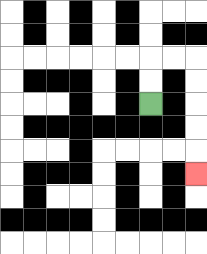{'start': '[6, 4]', 'end': '[8, 7]', 'path_directions': 'U,U,R,R,D,D,D,D,D', 'path_coordinates': '[[6, 4], [6, 3], [6, 2], [7, 2], [8, 2], [8, 3], [8, 4], [8, 5], [8, 6], [8, 7]]'}